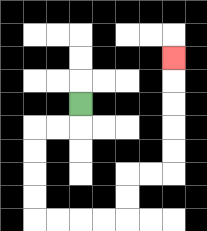{'start': '[3, 4]', 'end': '[7, 2]', 'path_directions': 'D,L,L,D,D,D,D,R,R,R,R,U,U,R,R,U,U,U,U,U', 'path_coordinates': '[[3, 4], [3, 5], [2, 5], [1, 5], [1, 6], [1, 7], [1, 8], [1, 9], [2, 9], [3, 9], [4, 9], [5, 9], [5, 8], [5, 7], [6, 7], [7, 7], [7, 6], [7, 5], [7, 4], [7, 3], [7, 2]]'}